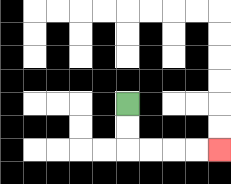{'start': '[5, 4]', 'end': '[9, 6]', 'path_directions': 'D,D,R,R,R,R', 'path_coordinates': '[[5, 4], [5, 5], [5, 6], [6, 6], [7, 6], [8, 6], [9, 6]]'}